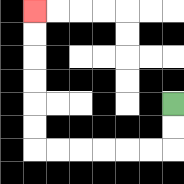{'start': '[7, 4]', 'end': '[1, 0]', 'path_directions': 'D,D,L,L,L,L,L,L,U,U,U,U,U,U', 'path_coordinates': '[[7, 4], [7, 5], [7, 6], [6, 6], [5, 6], [4, 6], [3, 6], [2, 6], [1, 6], [1, 5], [1, 4], [1, 3], [1, 2], [1, 1], [1, 0]]'}